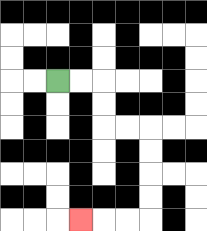{'start': '[2, 3]', 'end': '[3, 9]', 'path_directions': 'R,R,D,D,R,R,D,D,D,D,L,L,L', 'path_coordinates': '[[2, 3], [3, 3], [4, 3], [4, 4], [4, 5], [5, 5], [6, 5], [6, 6], [6, 7], [6, 8], [6, 9], [5, 9], [4, 9], [3, 9]]'}